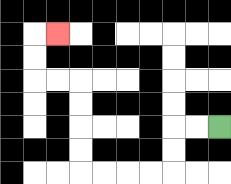{'start': '[9, 5]', 'end': '[2, 1]', 'path_directions': 'L,L,D,D,L,L,L,L,U,U,U,U,L,L,U,U,R', 'path_coordinates': '[[9, 5], [8, 5], [7, 5], [7, 6], [7, 7], [6, 7], [5, 7], [4, 7], [3, 7], [3, 6], [3, 5], [3, 4], [3, 3], [2, 3], [1, 3], [1, 2], [1, 1], [2, 1]]'}